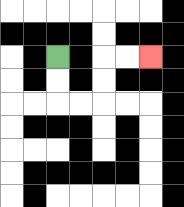{'start': '[2, 2]', 'end': '[6, 2]', 'path_directions': 'D,D,R,R,U,U,R,R', 'path_coordinates': '[[2, 2], [2, 3], [2, 4], [3, 4], [4, 4], [4, 3], [4, 2], [5, 2], [6, 2]]'}